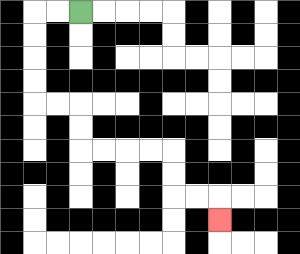{'start': '[3, 0]', 'end': '[9, 9]', 'path_directions': 'L,L,D,D,D,D,R,R,D,D,R,R,R,R,D,D,R,R,D', 'path_coordinates': '[[3, 0], [2, 0], [1, 0], [1, 1], [1, 2], [1, 3], [1, 4], [2, 4], [3, 4], [3, 5], [3, 6], [4, 6], [5, 6], [6, 6], [7, 6], [7, 7], [7, 8], [8, 8], [9, 8], [9, 9]]'}